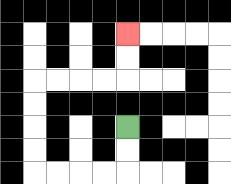{'start': '[5, 5]', 'end': '[5, 1]', 'path_directions': 'D,D,L,L,L,L,U,U,U,U,R,R,R,R,U,U', 'path_coordinates': '[[5, 5], [5, 6], [5, 7], [4, 7], [3, 7], [2, 7], [1, 7], [1, 6], [1, 5], [1, 4], [1, 3], [2, 3], [3, 3], [4, 3], [5, 3], [5, 2], [5, 1]]'}